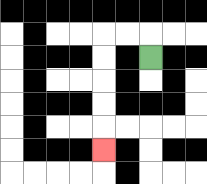{'start': '[6, 2]', 'end': '[4, 6]', 'path_directions': 'U,L,L,D,D,D,D,D', 'path_coordinates': '[[6, 2], [6, 1], [5, 1], [4, 1], [4, 2], [4, 3], [4, 4], [4, 5], [4, 6]]'}